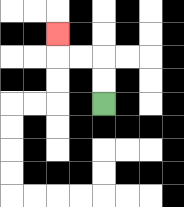{'start': '[4, 4]', 'end': '[2, 1]', 'path_directions': 'U,U,L,L,U', 'path_coordinates': '[[4, 4], [4, 3], [4, 2], [3, 2], [2, 2], [2, 1]]'}